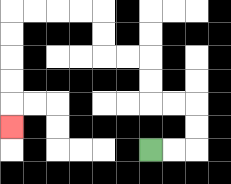{'start': '[6, 6]', 'end': '[0, 5]', 'path_directions': 'R,R,U,U,L,L,U,U,L,L,U,U,L,L,L,L,D,D,D,D,D', 'path_coordinates': '[[6, 6], [7, 6], [8, 6], [8, 5], [8, 4], [7, 4], [6, 4], [6, 3], [6, 2], [5, 2], [4, 2], [4, 1], [4, 0], [3, 0], [2, 0], [1, 0], [0, 0], [0, 1], [0, 2], [0, 3], [0, 4], [0, 5]]'}